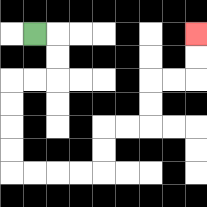{'start': '[1, 1]', 'end': '[8, 1]', 'path_directions': 'R,D,D,L,L,D,D,D,D,R,R,R,R,U,U,R,R,U,U,R,R,U,U', 'path_coordinates': '[[1, 1], [2, 1], [2, 2], [2, 3], [1, 3], [0, 3], [0, 4], [0, 5], [0, 6], [0, 7], [1, 7], [2, 7], [3, 7], [4, 7], [4, 6], [4, 5], [5, 5], [6, 5], [6, 4], [6, 3], [7, 3], [8, 3], [8, 2], [8, 1]]'}